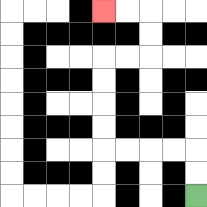{'start': '[8, 8]', 'end': '[4, 0]', 'path_directions': 'U,U,L,L,L,L,U,U,U,U,R,R,U,U,L,L', 'path_coordinates': '[[8, 8], [8, 7], [8, 6], [7, 6], [6, 6], [5, 6], [4, 6], [4, 5], [4, 4], [4, 3], [4, 2], [5, 2], [6, 2], [6, 1], [6, 0], [5, 0], [4, 0]]'}